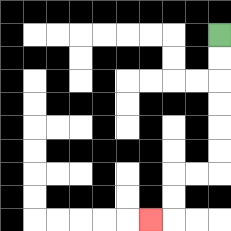{'start': '[9, 1]', 'end': '[6, 9]', 'path_directions': 'D,D,D,D,D,D,L,L,D,D,L', 'path_coordinates': '[[9, 1], [9, 2], [9, 3], [9, 4], [9, 5], [9, 6], [9, 7], [8, 7], [7, 7], [7, 8], [7, 9], [6, 9]]'}